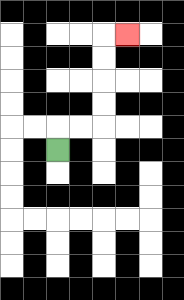{'start': '[2, 6]', 'end': '[5, 1]', 'path_directions': 'U,R,R,U,U,U,U,R', 'path_coordinates': '[[2, 6], [2, 5], [3, 5], [4, 5], [4, 4], [4, 3], [4, 2], [4, 1], [5, 1]]'}